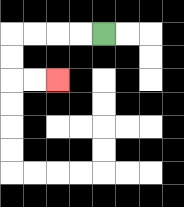{'start': '[4, 1]', 'end': '[2, 3]', 'path_directions': 'L,L,L,L,D,D,R,R', 'path_coordinates': '[[4, 1], [3, 1], [2, 1], [1, 1], [0, 1], [0, 2], [0, 3], [1, 3], [2, 3]]'}